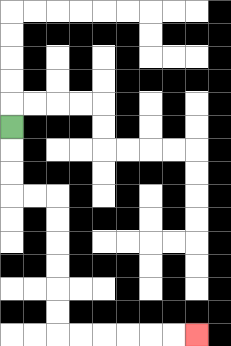{'start': '[0, 5]', 'end': '[8, 14]', 'path_directions': 'D,D,D,R,R,D,D,D,D,D,D,R,R,R,R,R,R', 'path_coordinates': '[[0, 5], [0, 6], [0, 7], [0, 8], [1, 8], [2, 8], [2, 9], [2, 10], [2, 11], [2, 12], [2, 13], [2, 14], [3, 14], [4, 14], [5, 14], [6, 14], [7, 14], [8, 14]]'}